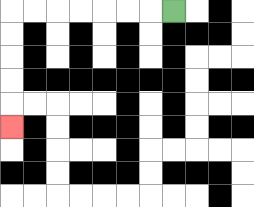{'start': '[7, 0]', 'end': '[0, 5]', 'path_directions': 'L,L,L,L,L,L,L,D,D,D,D,D', 'path_coordinates': '[[7, 0], [6, 0], [5, 0], [4, 0], [3, 0], [2, 0], [1, 0], [0, 0], [0, 1], [0, 2], [0, 3], [0, 4], [0, 5]]'}